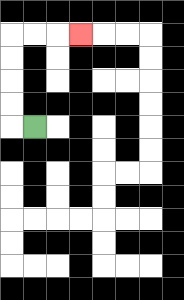{'start': '[1, 5]', 'end': '[3, 1]', 'path_directions': 'L,U,U,U,U,R,R,R', 'path_coordinates': '[[1, 5], [0, 5], [0, 4], [0, 3], [0, 2], [0, 1], [1, 1], [2, 1], [3, 1]]'}